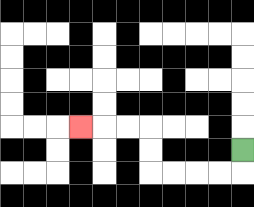{'start': '[10, 6]', 'end': '[3, 5]', 'path_directions': 'D,L,L,L,L,U,U,L,L,L', 'path_coordinates': '[[10, 6], [10, 7], [9, 7], [8, 7], [7, 7], [6, 7], [6, 6], [6, 5], [5, 5], [4, 5], [3, 5]]'}